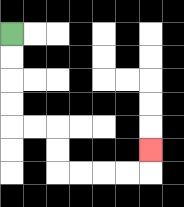{'start': '[0, 1]', 'end': '[6, 6]', 'path_directions': 'D,D,D,D,R,R,D,D,R,R,R,R,U', 'path_coordinates': '[[0, 1], [0, 2], [0, 3], [0, 4], [0, 5], [1, 5], [2, 5], [2, 6], [2, 7], [3, 7], [4, 7], [5, 7], [6, 7], [6, 6]]'}